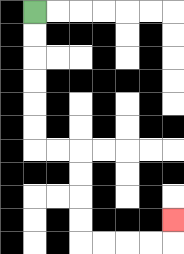{'start': '[1, 0]', 'end': '[7, 9]', 'path_directions': 'D,D,D,D,D,D,R,R,D,D,D,D,R,R,R,R,U', 'path_coordinates': '[[1, 0], [1, 1], [1, 2], [1, 3], [1, 4], [1, 5], [1, 6], [2, 6], [3, 6], [3, 7], [3, 8], [3, 9], [3, 10], [4, 10], [5, 10], [6, 10], [7, 10], [7, 9]]'}